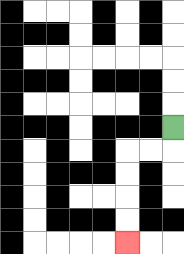{'start': '[7, 5]', 'end': '[5, 10]', 'path_directions': 'D,L,L,D,D,D,D', 'path_coordinates': '[[7, 5], [7, 6], [6, 6], [5, 6], [5, 7], [5, 8], [5, 9], [5, 10]]'}